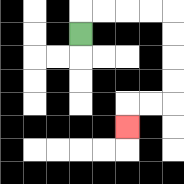{'start': '[3, 1]', 'end': '[5, 5]', 'path_directions': 'U,R,R,R,R,D,D,D,D,L,L,D', 'path_coordinates': '[[3, 1], [3, 0], [4, 0], [5, 0], [6, 0], [7, 0], [7, 1], [7, 2], [7, 3], [7, 4], [6, 4], [5, 4], [5, 5]]'}